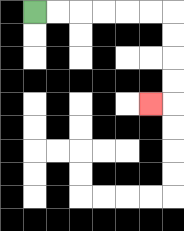{'start': '[1, 0]', 'end': '[6, 4]', 'path_directions': 'R,R,R,R,R,R,D,D,D,D,L', 'path_coordinates': '[[1, 0], [2, 0], [3, 0], [4, 0], [5, 0], [6, 0], [7, 0], [7, 1], [7, 2], [7, 3], [7, 4], [6, 4]]'}